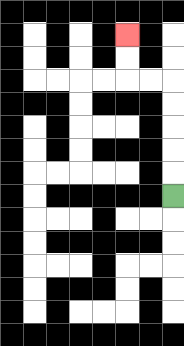{'start': '[7, 8]', 'end': '[5, 1]', 'path_directions': 'U,U,U,U,U,L,L,U,U', 'path_coordinates': '[[7, 8], [7, 7], [7, 6], [7, 5], [7, 4], [7, 3], [6, 3], [5, 3], [5, 2], [5, 1]]'}